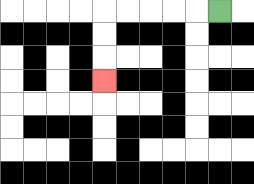{'start': '[9, 0]', 'end': '[4, 3]', 'path_directions': 'L,L,L,L,L,D,D,D', 'path_coordinates': '[[9, 0], [8, 0], [7, 0], [6, 0], [5, 0], [4, 0], [4, 1], [4, 2], [4, 3]]'}